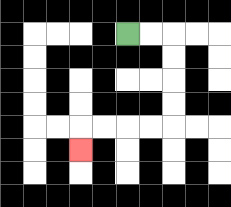{'start': '[5, 1]', 'end': '[3, 6]', 'path_directions': 'R,R,D,D,D,D,L,L,L,L,D', 'path_coordinates': '[[5, 1], [6, 1], [7, 1], [7, 2], [7, 3], [7, 4], [7, 5], [6, 5], [5, 5], [4, 5], [3, 5], [3, 6]]'}